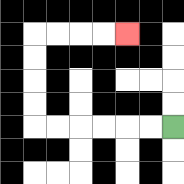{'start': '[7, 5]', 'end': '[5, 1]', 'path_directions': 'L,L,L,L,L,L,U,U,U,U,R,R,R,R', 'path_coordinates': '[[7, 5], [6, 5], [5, 5], [4, 5], [3, 5], [2, 5], [1, 5], [1, 4], [1, 3], [1, 2], [1, 1], [2, 1], [3, 1], [4, 1], [5, 1]]'}